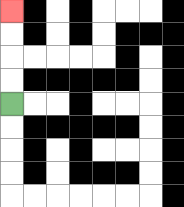{'start': '[0, 4]', 'end': '[0, 0]', 'path_directions': 'U,U,U,U', 'path_coordinates': '[[0, 4], [0, 3], [0, 2], [0, 1], [0, 0]]'}